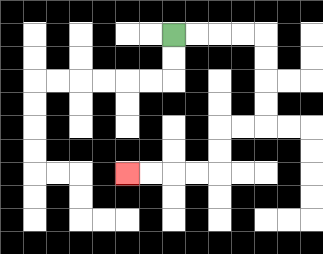{'start': '[7, 1]', 'end': '[5, 7]', 'path_directions': 'R,R,R,R,D,D,D,D,L,L,D,D,L,L,L,L', 'path_coordinates': '[[7, 1], [8, 1], [9, 1], [10, 1], [11, 1], [11, 2], [11, 3], [11, 4], [11, 5], [10, 5], [9, 5], [9, 6], [9, 7], [8, 7], [7, 7], [6, 7], [5, 7]]'}